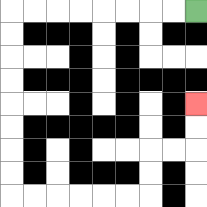{'start': '[8, 0]', 'end': '[8, 4]', 'path_directions': 'L,L,L,L,L,L,L,L,D,D,D,D,D,D,D,D,R,R,R,R,R,R,U,U,R,R,U,U', 'path_coordinates': '[[8, 0], [7, 0], [6, 0], [5, 0], [4, 0], [3, 0], [2, 0], [1, 0], [0, 0], [0, 1], [0, 2], [0, 3], [0, 4], [0, 5], [0, 6], [0, 7], [0, 8], [1, 8], [2, 8], [3, 8], [4, 8], [5, 8], [6, 8], [6, 7], [6, 6], [7, 6], [8, 6], [8, 5], [8, 4]]'}